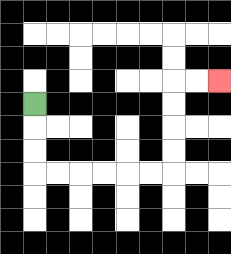{'start': '[1, 4]', 'end': '[9, 3]', 'path_directions': 'D,D,D,R,R,R,R,R,R,U,U,U,U,R,R', 'path_coordinates': '[[1, 4], [1, 5], [1, 6], [1, 7], [2, 7], [3, 7], [4, 7], [5, 7], [6, 7], [7, 7], [7, 6], [7, 5], [7, 4], [7, 3], [8, 3], [9, 3]]'}